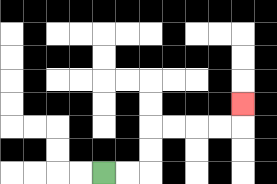{'start': '[4, 7]', 'end': '[10, 4]', 'path_directions': 'R,R,U,U,R,R,R,R,U', 'path_coordinates': '[[4, 7], [5, 7], [6, 7], [6, 6], [6, 5], [7, 5], [8, 5], [9, 5], [10, 5], [10, 4]]'}